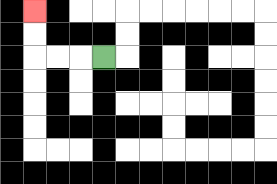{'start': '[4, 2]', 'end': '[1, 0]', 'path_directions': 'L,L,L,U,U', 'path_coordinates': '[[4, 2], [3, 2], [2, 2], [1, 2], [1, 1], [1, 0]]'}